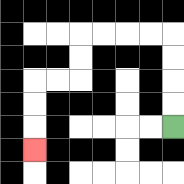{'start': '[7, 5]', 'end': '[1, 6]', 'path_directions': 'U,U,U,U,L,L,L,L,D,D,L,L,D,D,D', 'path_coordinates': '[[7, 5], [7, 4], [7, 3], [7, 2], [7, 1], [6, 1], [5, 1], [4, 1], [3, 1], [3, 2], [3, 3], [2, 3], [1, 3], [1, 4], [1, 5], [1, 6]]'}